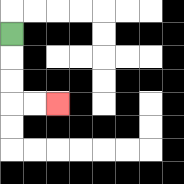{'start': '[0, 1]', 'end': '[2, 4]', 'path_directions': 'D,D,D,R,R', 'path_coordinates': '[[0, 1], [0, 2], [0, 3], [0, 4], [1, 4], [2, 4]]'}